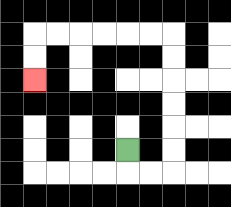{'start': '[5, 6]', 'end': '[1, 3]', 'path_directions': 'D,R,R,U,U,U,U,U,U,L,L,L,L,L,L,D,D', 'path_coordinates': '[[5, 6], [5, 7], [6, 7], [7, 7], [7, 6], [7, 5], [7, 4], [7, 3], [7, 2], [7, 1], [6, 1], [5, 1], [4, 1], [3, 1], [2, 1], [1, 1], [1, 2], [1, 3]]'}